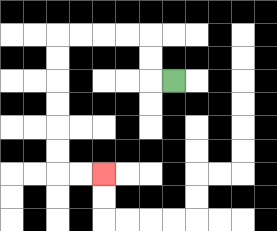{'start': '[7, 3]', 'end': '[4, 7]', 'path_directions': 'L,U,U,L,L,L,L,D,D,D,D,D,D,R,R', 'path_coordinates': '[[7, 3], [6, 3], [6, 2], [6, 1], [5, 1], [4, 1], [3, 1], [2, 1], [2, 2], [2, 3], [2, 4], [2, 5], [2, 6], [2, 7], [3, 7], [4, 7]]'}